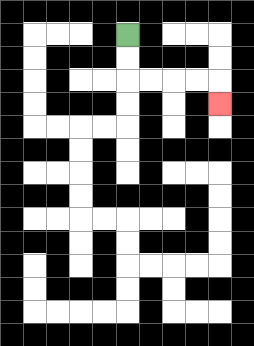{'start': '[5, 1]', 'end': '[9, 4]', 'path_directions': 'D,D,R,R,R,R,D', 'path_coordinates': '[[5, 1], [5, 2], [5, 3], [6, 3], [7, 3], [8, 3], [9, 3], [9, 4]]'}